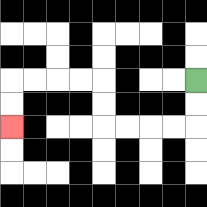{'start': '[8, 3]', 'end': '[0, 5]', 'path_directions': 'D,D,L,L,L,L,U,U,L,L,L,L,D,D', 'path_coordinates': '[[8, 3], [8, 4], [8, 5], [7, 5], [6, 5], [5, 5], [4, 5], [4, 4], [4, 3], [3, 3], [2, 3], [1, 3], [0, 3], [0, 4], [0, 5]]'}